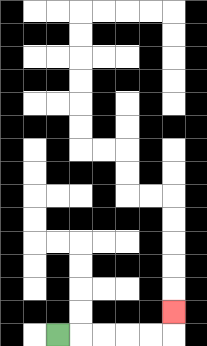{'start': '[2, 14]', 'end': '[7, 13]', 'path_directions': 'R,R,R,R,R,U', 'path_coordinates': '[[2, 14], [3, 14], [4, 14], [5, 14], [6, 14], [7, 14], [7, 13]]'}